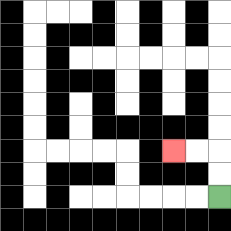{'start': '[9, 8]', 'end': '[7, 6]', 'path_directions': 'U,U,L,L', 'path_coordinates': '[[9, 8], [9, 7], [9, 6], [8, 6], [7, 6]]'}